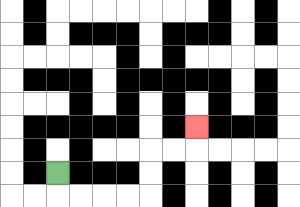{'start': '[2, 7]', 'end': '[8, 5]', 'path_directions': 'D,R,R,R,R,U,U,R,R,U', 'path_coordinates': '[[2, 7], [2, 8], [3, 8], [4, 8], [5, 8], [6, 8], [6, 7], [6, 6], [7, 6], [8, 6], [8, 5]]'}